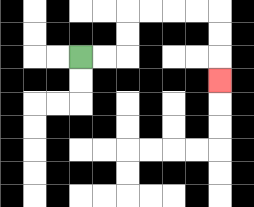{'start': '[3, 2]', 'end': '[9, 3]', 'path_directions': 'R,R,U,U,R,R,R,R,D,D,D', 'path_coordinates': '[[3, 2], [4, 2], [5, 2], [5, 1], [5, 0], [6, 0], [7, 0], [8, 0], [9, 0], [9, 1], [9, 2], [9, 3]]'}